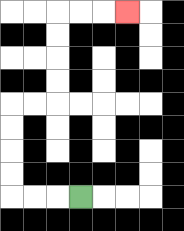{'start': '[3, 8]', 'end': '[5, 0]', 'path_directions': 'L,L,L,U,U,U,U,R,R,U,U,U,U,R,R,R', 'path_coordinates': '[[3, 8], [2, 8], [1, 8], [0, 8], [0, 7], [0, 6], [0, 5], [0, 4], [1, 4], [2, 4], [2, 3], [2, 2], [2, 1], [2, 0], [3, 0], [4, 0], [5, 0]]'}